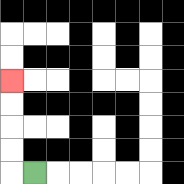{'start': '[1, 7]', 'end': '[0, 3]', 'path_directions': 'L,U,U,U,U', 'path_coordinates': '[[1, 7], [0, 7], [0, 6], [0, 5], [0, 4], [0, 3]]'}